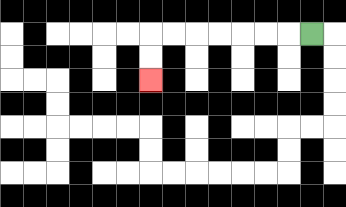{'start': '[13, 1]', 'end': '[6, 3]', 'path_directions': 'L,L,L,L,L,L,L,D,D', 'path_coordinates': '[[13, 1], [12, 1], [11, 1], [10, 1], [9, 1], [8, 1], [7, 1], [6, 1], [6, 2], [6, 3]]'}